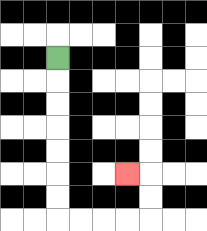{'start': '[2, 2]', 'end': '[5, 7]', 'path_directions': 'D,D,D,D,D,D,D,R,R,R,R,U,U,L', 'path_coordinates': '[[2, 2], [2, 3], [2, 4], [2, 5], [2, 6], [2, 7], [2, 8], [2, 9], [3, 9], [4, 9], [5, 9], [6, 9], [6, 8], [6, 7], [5, 7]]'}